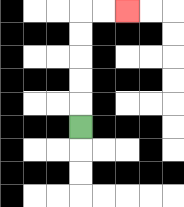{'start': '[3, 5]', 'end': '[5, 0]', 'path_directions': 'U,U,U,U,U,R,R', 'path_coordinates': '[[3, 5], [3, 4], [3, 3], [3, 2], [3, 1], [3, 0], [4, 0], [5, 0]]'}